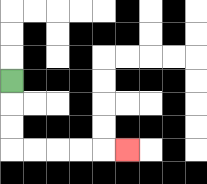{'start': '[0, 3]', 'end': '[5, 6]', 'path_directions': 'D,D,D,R,R,R,R,R', 'path_coordinates': '[[0, 3], [0, 4], [0, 5], [0, 6], [1, 6], [2, 6], [3, 6], [4, 6], [5, 6]]'}